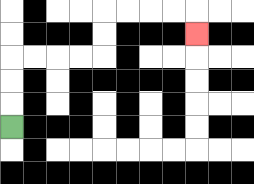{'start': '[0, 5]', 'end': '[8, 1]', 'path_directions': 'U,U,U,R,R,R,R,U,U,R,R,R,R,D', 'path_coordinates': '[[0, 5], [0, 4], [0, 3], [0, 2], [1, 2], [2, 2], [3, 2], [4, 2], [4, 1], [4, 0], [5, 0], [6, 0], [7, 0], [8, 0], [8, 1]]'}